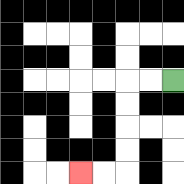{'start': '[7, 3]', 'end': '[3, 7]', 'path_directions': 'L,L,D,D,D,D,L,L', 'path_coordinates': '[[7, 3], [6, 3], [5, 3], [5, 4], [5, 5], [5, 6], [5, 7], [4, 7], [3, 7]]'}